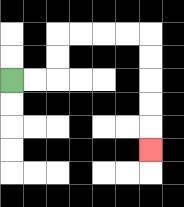{'start': '[0, 3]', 'end': '[6, 6]', 'path_directions': 'R,R,U,U,R,R,R,R,D,D,D,D,D', 'path_coordinates': '[[0, 3], [1, 3], [2, 3], [2, 2], [2, 1], [3, 1], [4, 1], [5, 1], [6, 1], [6, 2], [6, 3], [6, 4], [6, 5], [6, 6]]'}